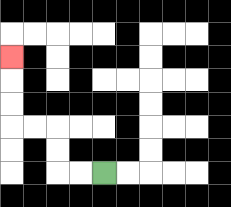{'start': '[4, 7]', 'end': '[0, 2]', 'path_directions': 'L,L,U,U,L,L,U,U,U', 'path_coordinates': '[[4, 7], [3, 7], [2, 7], [2, 6], [2, 5], [1, 5], [0, 5], [0, 4], [0, 3], [0, 2]]'}